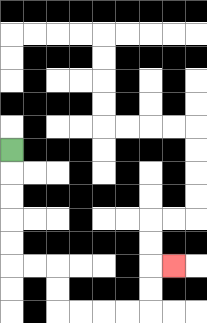{'start': '[0, 6]', 'end': '[7, 11]', 'path_directions': 'D,D,D,D,D,R,R,D,D,R,R,R,R,U,U,R', 'path_coordinates': '[[0, 6], [0, 7], [0, 8], [0, 9], [0, 10], [0, 11], [1, 11], [2, 11], [2, 12], [2, 13], [3, 13], [4, 13], [5, 13], [6, 13], [6, 12], [6, 11], [7, 11]]'}